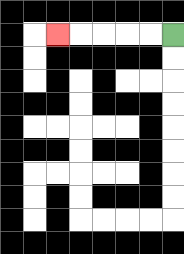{'start': '[7, 1]', 'end': '[2, 1]', 'path_directions': 'L,L,L,L,L', 'path_coordinates': '[[7, 1], [6, 1], [5, 1], [4, 1], [3, 1], [2, 1]]'}